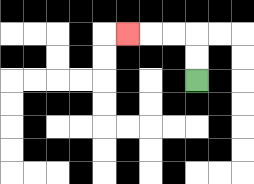{'start': '[8, 3]', 'end': '[5, 1]', 'path_directions': 'U,U,L,L,L', 'path_coordinates': '[[8, 3], [8, 2], [8, 1], [7, 1], [6, 1], [5, 1]]'}